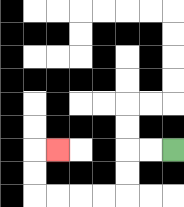{'start': '[7, 6]', 'end': '[2, 6]', 'path_directions': 'L,L,D,D,L,L,L,L,U,U,R', 'path_coordinates': '[[7, 6], [6, 6], [5, 6], [5, 7], [5, 8], [4, 8], [3, 8], [2, 8], [1, 8], [1, 7], [1, 6], [2, 6]]'}